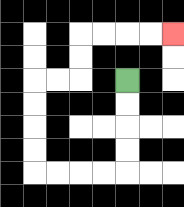{'start': '[5, 3]', 'end': '[7, 1]', 'path_directions': 'D,D,D,D,L,L,L,L,U,U,U,U,R,R,U,U,R,R,R,R', 'path_coordinates': '[[5, 3], [5, 4], [5, 5], [5, 6], [5, 7], [4, 7], [3, 7], [2, 7], [1, 7], [1, 6], [1, 5], [1, 4], [1, 3], [2, 3], [3, 3], [3, 2], [3, 1], [4, 1], [5, 1], [6, 1], [7, 1]]'}